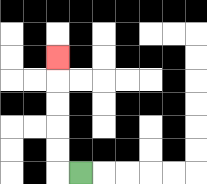{'start': '[3, 7]', 'end': '[2, 2]', 'path_directions': 'L,U,U,U,U,U', 'path_coordinates': '[[3, 7], [2, 7], [2, 6], [2, 5], [2, 4], [2, 3], [2, 2]]'}